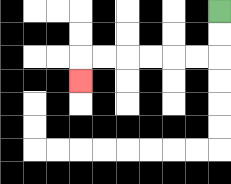{'start': '[9, 0]', 'end': '[3, 3]', 'path_directions': 'D,D,L,L,L,L,L,L,D', 'path_coordinates': '[[9, 0], [9, 1], [9, 2], [8, 2], [7, 2], [6, 2], [5, 2], [4, 2], [3, 2], [3, 3]]'}